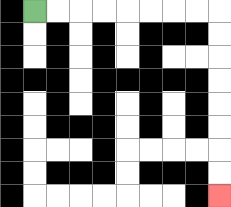{'start': '[1, 0]', 'end': '[9, 8]', 'path_directions': 'R,R,R,R,R,R,R,R,D,D,D,D,D,D,D,D', 'path_coordinates': '[[1, 0], [2, 0], [3, 0], [4, 0], [5, 0], [6, 0], [7, 0], [8, 0], [9, 0], [9, 1], [9, 2], [9, 3], [9, 4], [9, 5], [9, 6], [9, 7], [9, 8]]'}